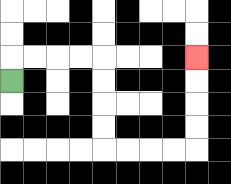{'start': '[0, 3]', 'end': '[8, 2]', 'path_directions': 'U,R,R,R,R,D,D,D,D,R,R,R,R,U,U,U,U', 'path_coordinates': '[[0, 3], [0, 2], [1, 2], [2, 2], [3, 2], [4, 2], [4, 3], [4, 4], [4, 5], [4, 6], [5, 6], [6, 6], [7, 6], [8, 6], [8, 5], [8, 4], [8, 3], [8, 2]]'}